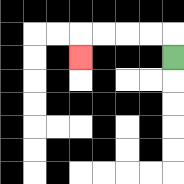{'start': '[7, 2]', 'end': '[3, 2]', 'path_directions': 'U,L,L,L,L,D', 'path_coordinates': '[[7, 2], [7, 1], [6, 1], [5, 1], [4, 1], [3, 1], [3, 2]]'}